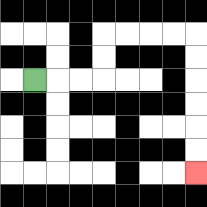{'start': '[1, 3]', 'end': '[8, 7]', 'path_directions': 'R,R,R,U,U,R,R,R,R,D,D,D,D,D,D', 'path_coordinates': '[[1, 3], [2, 3], [3, 3], [4, 3], [4, 2], [4, 1], [5, 1], [6, 1], [7, 1], [8, 1], [8, 2], [8, 3], [8, 4], [8, 5], [8, 6], [8, 7]]'}